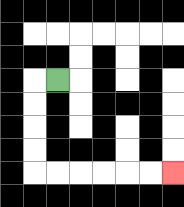{'start': '[2, 3]', 'end': '[7, 7]', 'path_directions': 'L,D,D,D,D,R,R,R,R,R,R', 'path_coordinates': '[[2, 3], [1, 3], [1, 4], [1, 5], [1, 6], [1, 7], [2, 7], [3, 7], [4, 7], [5, 7], [6, 7], [7, 7]]'}